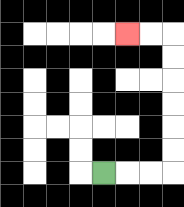{'start': '[4, 7]', 'end': '[5, 1]', 'path_directions': 'R,R,R,U,U,U,U,U,U,L,L', 'path_coordinates': '[[4, 7], [5, 7], [6, 7], [7, 7], [7, 6], [7, 5], [7, 4], [7, 3], [7, 2], [7, 1], [6, 1], [5, 1]]'}